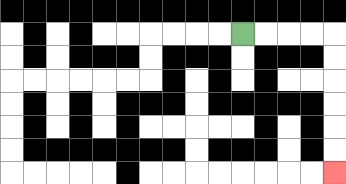{'start': '[10, 1]', 'end': '[14, 7]', 'path_directions': 'R,R,R,R,D,D,D,D,D,D', 'path_coordinates': '[[10, 1], [11, 1], [12, 1], [13, 1], [14, 1], [14, 2], [14, 3], [14, 4], [14, 5], [14, 6], [14, 7]]'}